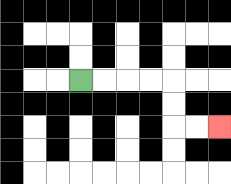{'start': '[3, 3]', 'end': '[9, 5]', 'path_directions': 'R,R,R,R,D,D,R,R', 'path_coordinates': '[[3, 3], [4, 3], [5, 3], [6, 3], [7, 3], [7, 4], [7, 5], [8, 5], [9, 5]]'}